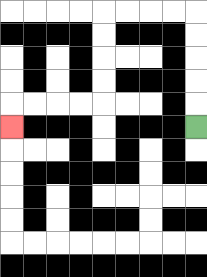{'start': '[8, 5]', 'end': '[0, 5]', 'path_directions': 'U,U,U,U,U,L,L,L,L,D,D,D,D,L,L,L,L,D', 'path_coordinates': '[[8, 5], [8, 4], [8, 3], [8, 2], [8, 1], [8, 0], [7, 0], [6, 0], [5, 0], [4, 0], [4, 1], [4, 2], [4, 3], [4, 4], [3, 4], [2, 4], [1, 4], [0, 4], [0, 5]]'}